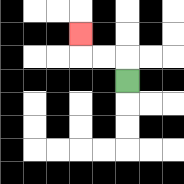{'start': '[5, 3]', 'end': '[3, 1]', 'path_directions': 'U,L,L,U', 'path_coordinates': '[[5, 3], [5, 2], [4, 2], [3, 2], [3, 1]]'}